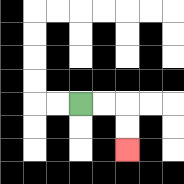{'start': '[3, 4]', 'end': '[5, 6]', 'path_directions': 'R,R,D,D', 'path_coordinates': '[[3, 4], [4, 4], [5, 4], [5, 5], [5, 6]]'}